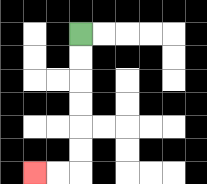{'start': '[3, 1]', 'end': '[1, 7]', 'path_directions': 'D,D,D,D,D,D,L,L', 'path_coordinates': '[[3, 1], [3, 2], [3, 3], [3, 4], [3, 5], [3, 6], [3, 7], [2, 7], [1, 7]]'}